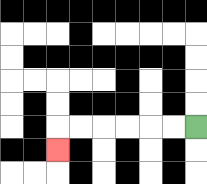{'start': '[8, 5]', 'end': '[2, 6]', 'path_directions': 'L,L,L,L,L,L,D', 'path_coordinates': '[[8, 5], [7, 5], [6, 5], [5, 5], [4, 5], [3, 5], [2, 5], [2, 6]]'}